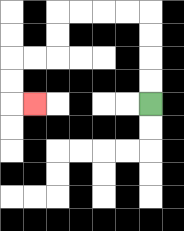{'start': '[6, 4]', 'end': '[1, 4]', 'path_directions': 'U,U,U,U,L,L,L,L,D,D,L,L,D,D,R', 'path_coordinates': '[[6, 4], [6, 3], [6, 2], [6, 1], [6, 0], [5, 0], [4, 0], [3, 0], [2, 0], [2, 1], [2, 2], [1, 2], [0, 2], [0, 3], [0, 4], [1, 4]]'}